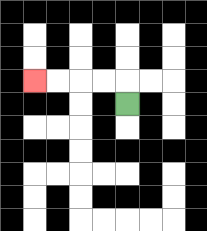{'start': '[5, 4]', 'end': '[1, 3]', 'path_directions': 'U,L,L,L,L', 'path_coordinates': '[[5, 4], [5, 3], [4, 3], [3, 3], [2, 3], [1, 3]]'}